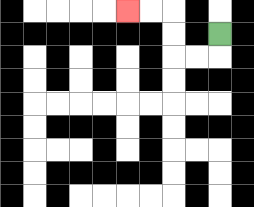{'start': '[9, 1]', 'end': '[5, 0]', 'path_directions': 'D,L,L,U,U,L,L', 'path_coordinates': '[[9, 1], [9, 2], [8, 2], [7, 2], [7, 1], [7, 0], [6, 0], [5, 0]]'}